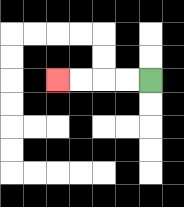{'start': '[6, 3]', 'end': '[2, 3]', 'path_directions': 'L,L,L,L', 'path_coordinates': '[[6, 3], [5, 3], [4, 3], [3, 3], [2, 3]]'}